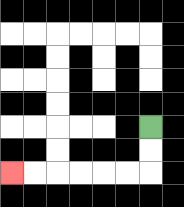{'start': '[6, 5]', 'end': '[0, 7]', 'path_directions': 'D,D,L,L,L,L,L,L', 'path_coordinates': '[[6, 5], [6, 6], [6, 7], [5, 7], [4, 7], [3, 7], [2, 7], [1, 7], [0, 7]]'}